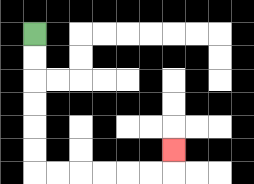{'start': '[1, 1]', 'end': '[7, 6]', 'path_directions': 'D,D,D,D,D,D,R,R,R,R,R,R,U', 'path_coordinates': '[[1, 1], [1, 2], [1, 3], [1, 4], [1, 5], [1, 6], [1, 7], [2, 7], [3, 7], [4, 7], [5, 7], [6, 7], [7, 7], [7, 6]]'}